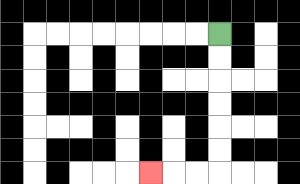{'start': '[9, 1]', 'end': '[6, 7]', 'path_directions': 'D,D,D,D,D,D,L,L,L', 'path_coordinates': '[[9, 1], [9, 2], [9, 3], [9, 4], [9, 5], [9, 6], [9, 7], [8, 7], [7, 7], [6, 7]]'}